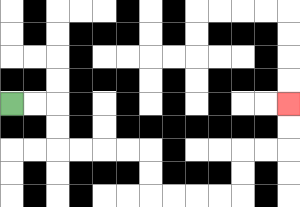{'start': '[0, 4]', 'end': '[12, 4]', 'path_directions': 'R,R,D,D,R,R,R,R,D,D,R,R,R,R,U,U,R,R,U,U', 'path_coordinates': '[[0, 4], [1, 4], [2, 4], [2, 5], [2, 6], [3, 6], [4, 6], [5, 6], [6, 6], [6, 7], [6, 8], [7, 8], [8, 8], [9, 8], [10, 8], [10, 7], [10, 6], [11, 6], [12, 6], [12, 5], [12, 4]]'}